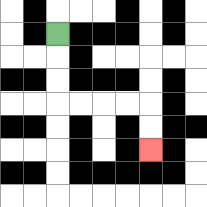{'start': '[2, 1]', 'end': '[6, 6]', 'path_directions': 'D,D,D,R,R,R,R,D,D', 'path_coordinates': '[[2, 1], [2, 2], [2, 3], [2, 4], [3, 4], [4, 4], [5, 4], [6, 4], [6, 5], [6, 6]]'}